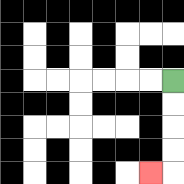{'start': '[7, 3]', 'end': '[6, 7]', 'path_directions': 'D,D,D,D,L', 'path_coordinates': '[[7, 3], [7, 4], [7, 5], [7, 6], [7, 7], [6, 7]]'}